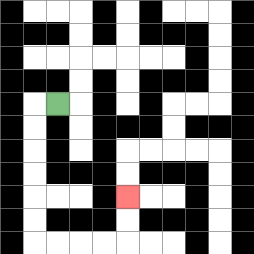{'start': '[2, 4]', 'end': '[5, 8]', 'path_directions': 'L,D,D,D,D,D,D,R,R,R,R,U,U', 'path_coordinates': '[[2, 4], [1, 4], [1, 5], [1, 6], [1, 7], [1, 8], [1, 9], [1, 10], [2, 10], [3, 10], [4, 10], [5, 10], [5, 9], [5, 8]]'}